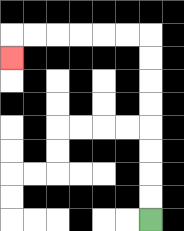{'start': '[6, 9]', 'end': '[0, 2]', 'path_directions': 'U,U,U,U,U,U,U,U,L,L,L,L,L,L,D', 'path_coordinates': '[[6, 9], [6, 8], [6, 7], [6, 6], [6, 5], [6, 4], [6, 3], [6, 2], [6, 1], [5, 1], [4, 1], [3, 1], [2, 1], [1, 1], [0, 1], [0, 2]]'}